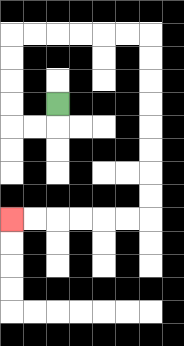{'start': '[2, 4]', 'end': '[0, 9]', 'path_directions': 'D,L,L,U,U,U,U,R,R,R,R,R,R,D,D,D,D,D,D,D,D,L,L,L,L,L,L', 'path_coordinates': '[[2, 4], [2, 5], [1, 5], [0, 5], [0, 4], [0, 3], [0, 2], [0, 1], [1, 1], [2, 1], [3, 1], [4, 1], [5, 1], [6, 1], [6, 2], [6, 3], [6, 4], [6, 5], [6, 6], [6, 7], [6, 8], [6, 9], [5, 9], [4, 9], [3, 9], [2, 9], [1, 9], [0, 9]]'}